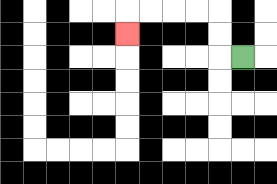{'start': '[10, 2]', 'end': '[5, 1]', 'path_directions': 'L,U,U,L,L,L,L,D', 'path_coordinates': '[[10, 2], [9, 2], [9, 1], [9, 0], [8, 0], [7, 0], [6, 0], [5, 0], [5, 1]]'}